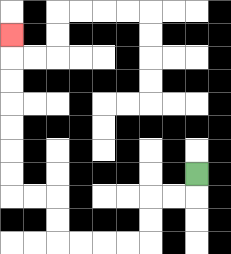{'start': '[8, 7]', 'end': '[0, 1]', 'path_directions': 'D,L,L,D,D,L,L,L,L,U,U,L,L,U,U,U,U,U,U,U', 'path_coordinates': '[[8, 7], [8, 8], [7, 8], [6, 8], [6, 9], [6, 10], [5, 10], [4, 10], [3, 10], [2, 10], [2, 9], [2, 8], [1, 8], [0, 8], [0, 7], [0, 6], [0, 5], [0, 4], [0, 3], [0, 2], [0, 1]]'}